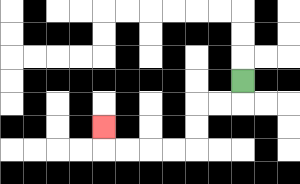{'start': '[10, 3]', 'end': '[4, 5]', 'path_directions': 'D,L,L,D,D,L,L,L,L,U', 'path_coordinates': '[[10, 3], [10, 4], [9, 4], [8, 4], [8, 5], [8, 6], [7, 6], [6, 6], [5, 6], [4, 6], [4, 5]]'}